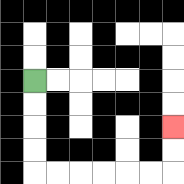{'start': '[1, 3]', 'end': '[7, 5]', 'path_directions': 'D,D,D,D,R,R,R,R,R,R,U,U', 'path_coordinates': '[[1, 3], [1, 4], [1, 5], [1, 6], [1, 7], [2, 7], [3, 7], [4, 7], [5, 7], [6, 7], [7, 7], [7, 6], [7, 5]]'}